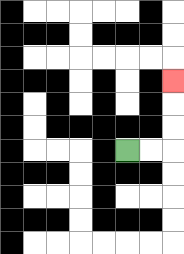{'start': '[5, 6]', 'end': '[7, 3]', 'path_directions': 'R,R,U,U,U', 'path_coordinates': '[[5, 6], [6, 6], [7, 6], [7, 5], [7, 4], [7, 3]]'}